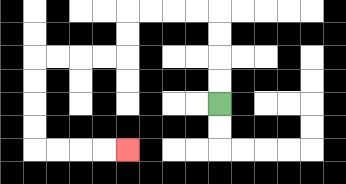{'start': '[9, 4]', 'end': '[5, 6]', 'path_directions': 'U,U,U,U,L,L,L,L,D,D,L,L,L,L,D,D,D,D,R,R,R,R', 'path_coordinates': '[[9, 4], [9, 3], [9, 2], [9, 1], [9, 0], [8, 0], [7, 0], [6, 0], [5, 0], [5, 1], [5, 2], [4, 2], [3, 2], [2, 2], [1, 2], [1, 3], [1, 4], [1, 5], [1, 6], [2, 6], [3, 6], [4, 6], [5, 6]]'}